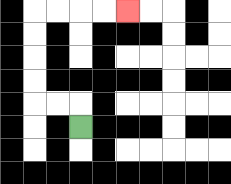{'start': '[3, 5]', 'end': '[5, 0]', 'path_directions': 'U,L,L,U,U,U,U,R,R,R,R', 'path_coordinates': '[[3, 5], [3, 4], [2, 4], [1, 4], [1, 3], [1, 2], [1, 1], [1, 0], [2, 0], [3, 0], [4, 0], [5, 0]]'}